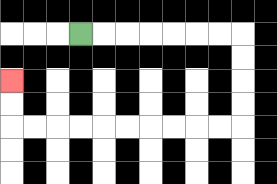{'start': '[3, 1]', 'end': '[0, 3]', 'path_directions': 'R,R,R,R,R,R,R,D,D,D,D,L,L,L,L,L,L,L,L,L,L,U,U', 'path_coordinates': '[[3, 1], [4, 1], [5, 1], [6, 1], [7, 1], [8, 1], [9, 1], [10, 1], [10, 2], [10, 3], [10, 4], [10, 5], [9, 5], [8, 5], [7, 5], [6, 5], [5, 5], [4, 5], [3, 5], [2, 5], [1, 5], [0, 5], [0, 4], [0, 3]]'}